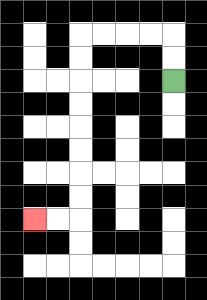{'start': '[7, 3]', 'end': '[1, 9]', 'path_directions': 'U,U,L,L,L,L,D,D,D,D,D,D,D,D,L,L', 'path_coordinates': '[[7, 3], [7, 2], [7, 1], [6, 1], [5, 1], [4, 1], [3, 1], [3, 2], [3, 3], [3, 4], [3, 5], [3, 6], [3, 7], [3, 8], [3, 9], [2, 9], [1, 9]]'}